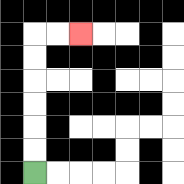{'start': '[1, 7]', 'end': '[3, 1]', 'path_directions': 'U,U,U,U,U,U,R,R', 'path_coordinates': '[[1, 7], [1, 6], [1, 5], [1, 4], [1, 3], [1, 2], [1, 1], [2, 1], [3, 1]]'}